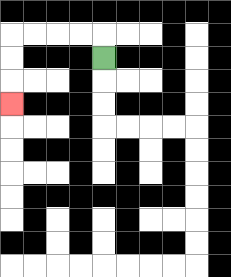{'start': '[4, 2]', 'end': '[0, 4]', 'path_directions': 'U,L,L,L,L,D,D,D', 'path_coordinates': '[[4, 2], [4, 1], [3, 1], [2, 1], [1, 1], [0, 1], [0, 2], [0, 3], [0, 4]]'}